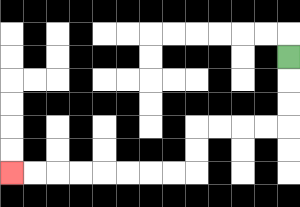{'start': '[12, 2]', 'end': '[0, 7]', 'path_directions': 'D,D,D,L,L,L,L,D,D,L,L,L,L,L,L,L,L', 'path_coordinates': '[[12, 2], [12, 3], [12, 4], [12, 5], [11, 5], [10, 5], [9, 5], [8, 5], [8, 6], [8, 7], [7, 7], [6, 7], [5, 7], [4, 7], [3, 7], [2, 7], [1, 7], [0, 7]]'}